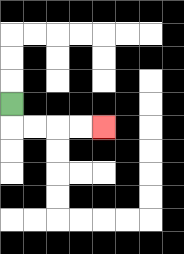{'start': '[0, 4]', 'end': '[4, 5]', 'path_directions': 'D,R,R,R,R', 'path_coordinates': '[[0, 4], [0, 5], [1, 5], [2, 5], [3, 5], [4, 5]]'}